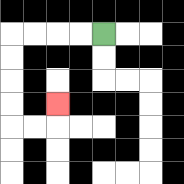{'start': '[4, 1]', 'end': '[2, 4]', 'path_directions': 'L,L,L,L,D,D,D,D,R,R,U', 'path_coordinates': '[[4, 1], [3, 1], [2, 1], [1, 1], [0, 1], [0, 2], [0, 3], [0, 4], [0, 5], [1, 5], [2, 5], [2, 4]]'}